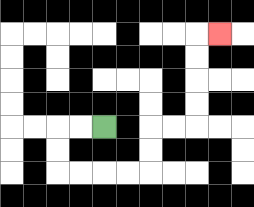{'start': '[4, 5]', 'end': '[9, 1]', 'path_directions': 'L,L,D,D,R,R,R,R,U,U,R,R,U,U,U,U,R', 'path_coordinates': '[[4, 5], [3, 5], [2, 5], [2, 6], [2, 7], [3, 7], [4, 7], [5, 7], [6, 7], [6, 6], [6, 5], [7, 5], [8, 5], [8, 4], [8, 3], [8, 2], [8, 1], [9, 1]]'}